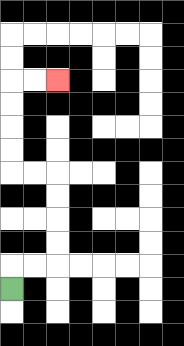{'start': '[0, 12]', 'end': '[2, 3]', 'path_directions': 'U,R,R,U,U,U,U,L,L,U,U,U,U,R,R', 'path_coordinates': '[[0, 12], [0, 11], [1, 11], [2, 11], [2, 10], [2, 9], [2, 8], [2, 7], [1, 7], [0, 7], [0, 6], [0, 5], [0, 4], [0, 3], [1, 3], [2, 3]]'}